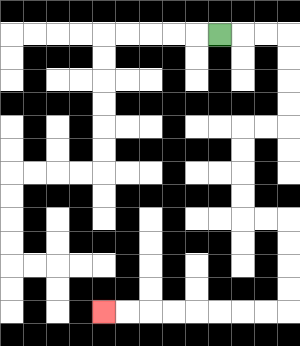{'start': '[9, 1]', 'end': '[4, 13]', 'path_directions': 'R,R,R,D,D,D,D,L,L,D,D,D,D,R,R,D,D,D,D,L,L,L,L,L,L,L,L', 'path_coordinates': '[[9, 1], [10, 1], [11, 1], [12, 1], [12, 2], [12, 3], [12, 4], [12, 5], [11, 5], [10, 5], [10, 6], [10, 7], [10, 8], [10, 9], [11, 9], [12, 9], [12, 10], [12, 11], [12, 12], [12, 13], [11, 13], [10, 13], [9, 13], [8, 13], [7, 13], [6, 13], [5, 13], [4, 13]]'}